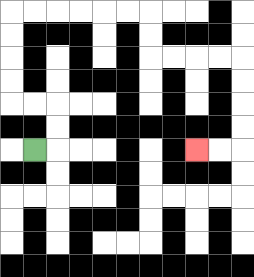{'start': '[1, 6]', 'end': '[8, 6]', 'path_directions': 'R,U,U,L,L,U,U,U,U,R,R,R,R,R,R,D,D,R,R,R,R,D,D,D,D,L,L', 'path_coordinates': '[[1, 6], [2, 6], [2, 5], [2, 4], [1, 4], [0, 4], [0, 3], [0, 2], [0, 1], [0, 0], [1, 0], [2, 0], [3, 0], [4, 0], [5, 0], [6, 0], [6, 1], [6, 2], [7, 2], [8, 2], [9, 2], [10, 2], [10, 3], [10, 4], [10, 5], [10, 6], [9, 6], [8, 6]]'}